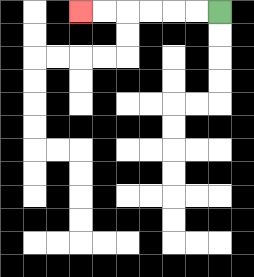{'start': '[9, 0]', 'end': '[3, 0]', 'path_directions': 'L,L,L,L,L,L', 'path_coordinates': '[[9, 0], [8, 0], [7, 0], [6, 0], [5, 0], [4, 0], [3, 0]]'}